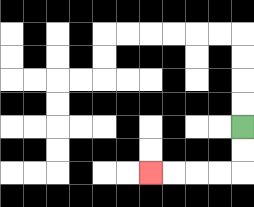{'start': '[10, 5]', 'end': '[6, 7]', 'path_directions': 'D,D,L,L,L,L', 'path_coordinates': '[[10, 5], [10, 6], [10, 7], [9, 7], [8, 7], [7, 7], [6, 7]]'}